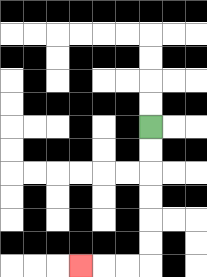{'start': '[6, 5]', 'end': '[3, 11]', 'path_directions': 'D,D,D,D,D,D,L,L,L', 'path_coordinates': '[[6, 5], [6, 6], [6, 7], [6, 8], [6, 9], [6, 10], [6, 11], [5, 11], [4, 11], [3, 11]]'}